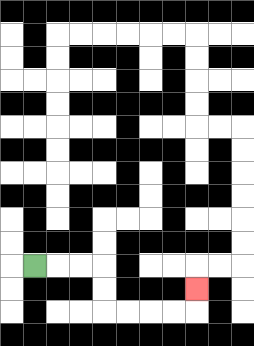{'start': '[1, 11]', 'end': '[8, 12]', 'path_directions': 'R,R,R,D,D,R,R,R,R,U', 'path_coordinates': '[[1, 11], [2, 11], [3, 11], [4, 11], [4, 12], [4, 13], [5, 13], [6, 13], [7, 13], [8, 13], [8, 12]]'}